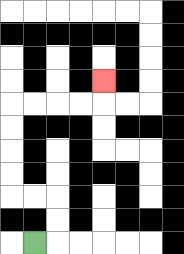{'start': '[1, 10]', 'end': '[4, 3]', 'path_directions': 'R,U,U,L,L,U,U,U,U,R,R,R,R,U', 'path_coordinates': '[[1, 10], [2, 10], [2, 9], [2, 8], [1, 8], [0, 8], [0, 7], [0, 6], [0, 5], [0, 4], [1, 4], [2, 4], [3, 4], [4, 4], [4, 3]]'}